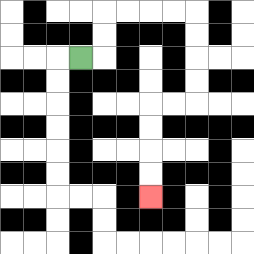{'start': '[3, 2]', 'end': '[6, 8]', 'path_directions': 'R,U,U,R,R,R,R,D,D,D,D,L,L,D,D,D,D', 'path_coordinates': '[[3, 2], [4, 2], [4, 1], [4, 0], [5, 0], [6, 0], [7, 0], [8, 0], [8, 1], [8, 2], [8, 3], [8, 4], [7, 4], [6, 4], [6, 5], [6, 6], [6, 7], [6, 8]]'}